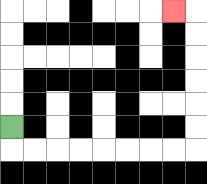{'start': '[0, 5]', 'end': '[7, 0]', 'path_directions': 'D,R,R,R,R,R,R,R,R,U,U,U,U,U,U,L', 'path_coordinates': '[[0, 5], [0, 6], [1, 6], [2, 6], [3, 6], [4, 6], [5, 6], [6, 6], [7, 6], [8, 6], [8, 5], [8, 4], [8, 3], [8, 2], [8, 1], [8, 0], [7, 0]]'}